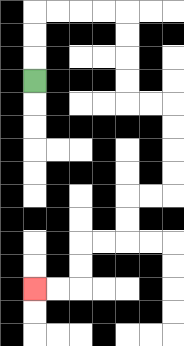{'start': '[1, 3]', 'end': '[1, 12]', 'path_directions': 'U,U,U,R,R,R,R,D,D,D,D,R,R,D,D,D,D,L,L,D,D,L,L,D,D,L,L', 'path_coordinates': '[[1, 3], [1, 2], [1, 1], [1, 0], [2, 0], [3, 0], [4, 0], [5, 0], [5, 1], [5, 2], [5, 3], [5, 4], [6, 4], [7, 4], [7, 5], [7, 6], [7, 7], [7, 8], [6, 8], [5, 8], [5, 9], [5, 10], [4, 10], [3, 10], [3, 11], [3, 12], [2, 12], [1, 12]]'}